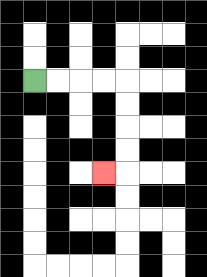{'start': '[1, 3]', 'end': '[4, 7]', 'path_directions': 'R,R,R,R,D,D,D,D,L', 'path_coordinates': '[[1, 3], [2, 3], [3, 3], [4, 3], [5, 3], [5, 4], [5, 5], [5, 6], [5, 7], [4, 7]]'}